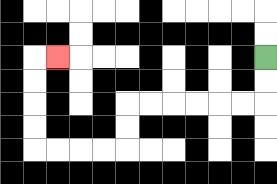{'start': '[11, 2]', 'end': '[2, 2]', 'path_directions': 'D,D,L,L,L,L,L,L,D,D,L,L,L,L,U,U,U,U,R', 'path_coordinates': '[[11, 2], [11, 3], [11, 4], [10, 4], [9, 4], [8, 4], [7, 4], [6, 4], [5, 4], [5, 5], [5, 6], [4, 6], [3, 6], [2, 6], [1, 6], [1, 5], [1, 4], [1, 3], [1, 2], [2, 2]]'}